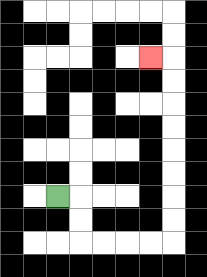{'start': '[2, 8]', 'end': '[6, 2]', 'path_directions': 'R,D,D,R,R,R,R,U,U,U,U,U,U,U,U,L', 'path_coordinates': '[[2, 8], [3, 8], [3, 9], [3, 10], [4, 10], [5, 10], [6, 10], [7, 10], [7, 9], [7, 8], [7, 7], [7, 6], [7, 5], [7, 4], [7, 3], [7, 2], [6, 2]]'}